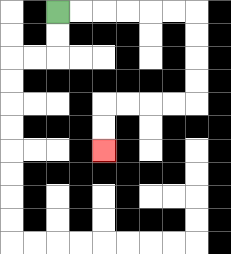{'start': '[2, 0]', 'end': '[4, 6]', 'path_directions': 'R,R,R,R,R,R,D,D,D,D,L,L,L,L,D,D', 'path_coordinates': '[[2, 0], [3, 0], [4, 0], [5, 0], [6, 0], [7, 0], [8, 0], [8, 1], [8, 2], [8, 3], [8, 4], [7, 4], [6, 4], [5, 4], [4, 4], [4, 5], [4, 6]]'}